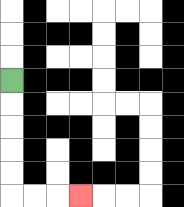{'start': '[0, 3]', 'end': '[3, 8]', 'path_directions': 'D,D,D,D,D,R,R,R', 'path_coordinates': '[[0, 3], [0, 4], [0, 5], [0, 6], [0, 7], [0, 8], [1, 8], [2, 8], [3, 8]]'}